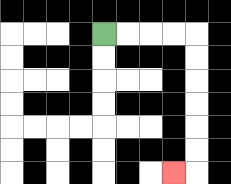{'start': '[4, 1]', 'end': '[7, 7]', 'path_directions': 'R,R,R,R,D,D,D,D,D,D,L', 'path_coordinates': '[[4, 1], [5, 1], [6, 1], [7, 1], [8, 1], [8, 2], [8, 3], [8, 4], [8, 5], [8, 6], [8, 7], [7, 7]]'}